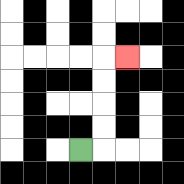{'start': '[3, 6]', 'end': '[5, 2]', 'path_directions': 'R,U,U,U,U,R', 'path_coordinates': '[[3, 6], [4, 6], [4, 5], [4, 4], [4, 3], [4, 2], [5, 2]]'}